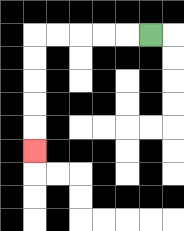{'start': '[6, 1]', 'end': '[1, 6]', 'path_directions': 'L,L,L,L,L,D,D,D,D,D', 'path_coordinates': '[[6, 1], [5, 1], [4, 1], [3, 1], [2, 1], [1, 1], [1, 2], [1, 3], [1, 4], [1, 5], [1, 6]]'}